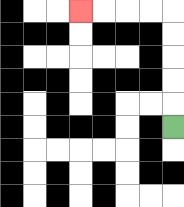{'start': '[7, 5]', 'end': '[3, 0]', 'path_directions': 'U,U,U,U,U,L,L,L,L', 'path_coordinates': '[[7, 5], [7, 4], [7, 3], [7, 2], [7, 1], [7, 0], [6, 0], [5, 0], [4, 0], [3, 0]]'}